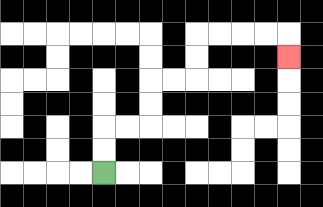{'start': '[4, 7]', 'end': '[12, 2]', 'path_directions': 'U,U,R,R,U,U,R,R,U,U,R,R,R,R,D', 'path_coordinates': '[[4, 7], [4, 6], [4, 5], [5, 5], [6, 5], [6, 4], [6, 3], [7, 3], [8, 3], [8, 2], [8, 1], [9, 1], [10, 1], [11, 1], [12, 1], [12, 2]]'}